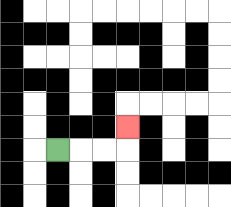{'start': '[2, 6]', 'end': '[5, 5]', 'path_directions': 'R,R,R,U', 'path_coordinates': '[[2, 6], [3, 6], [4, 6], [5, 6], [5, 5]]'}